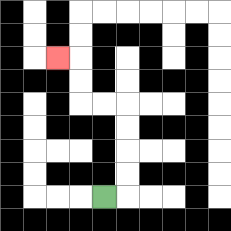{'start': '[4, 8]', 'end': '[2, 2]', 'path_directions': 'R,U,U,U,U,L,L,U,U,L', 'path_coordinates': '[[4, 8], [5, 8], [5, 7], [5, 6], [5, 5], [5, 4], [4, 4], [3, 4], [3, 3], [3, 2], [2, 2]]'}